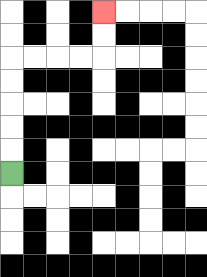{'start': '[0, 7]', 'end': '[4, 0]', 'path_directions': 'U,U,U,U,U,R,R,R,R,U,U', 'path_coordinates': '[[0, 7], [0, 6], [0, 5], [0, 4], [0, 3], [0, 2], [1, 2], [2, 2], [3, 2], [4, 2], [4, 1], [4, 0]]'}